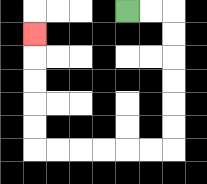{'start': '[5, 0]', 'end': '[1, 1]', 'path_directions': 'R,R,D,D,D,D,D,D,L,L,L,L,L,L,U,U,U,U,U', 'path_coordinates': '[[5, 0], [6, 0], [7, 0], [7, 1], [7, 2], [7, 3], [7, 4], [7, 5], [7, 6], [6, 6], [5, 6], [4, 6], [3, 6], [2, 6], [1, 6], [1, 5], [1, 4], [1, 3], [1, 2], [1, 1]]'}